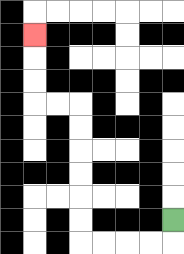{'start': '[7, 9]', 'end': '[1, 1]', 'path_directions': 'D,L,L,L,L,U,U,U,U,U,U,L,L,U,U,U', 'path_coordinates': '[[7, 9], [7, 10], [6, 10], [5, 10], [4, 10], [3, 10], [3, 9], [3, 8], [3, 7], [3, 6], [3, 5], [3, 4], [2, 4], [1, 4], [1, 3], [1, 2], [1, 1]]'}